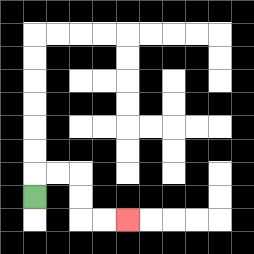{'start': '[1, 8]', 'end': '[5, 9]', 'path_directions': 'U,R,R,D,D,R,R', 'path_coordinates': '[[1, 8], [1, 7], [2, 7], [3, 7], [3, 8], [3, 9], [4, 9], [5, 9]]'}